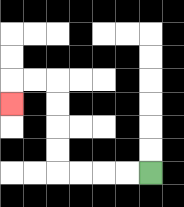{'start': '[6, 7]', 'end': '[0, 4]', 'path_directions': 'L,L,L,L,U,U,U,U,L,L,D', 'path_coordinates': '[[6, 7], [5, 7], [4, 7], [3, 7], [2, 7], [2, 6], [2, 5], [2, 4], [2, 3], [1, 3], [0, 3], [0, 4]]'}